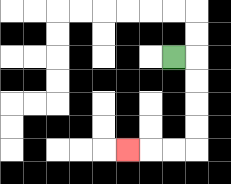{'start': '[7, 2]', 'end': '[5, 6]', 'path_directions': 'R,D,D,D,D,L,L,L', 'path_coordinates': '[[7, 2], [8, 2], [8, 3], [8, 4], [8, 5], [8, 6], [7, 6], [6, 6], [5, 6]]'}